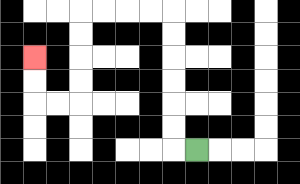{'start': '[8, 6]', 'end': '[1, 2]', 'path_directions': 'L,U,U,U,U,U,U,L,L,L,L,D,D,D,D,L,L,U,U', 'path_coordinates': '[[8, 6], [7, 6], [7, 5], [7, 4], [7, 3], [7, 2], [7, 1], [7, 0], [6, 0], [5, 0], [4, 0], [3, 0], [3, 1], [3, 2], [3, 3], [3, 4], [2, 4], [1, 4], [1, 3], [1, 2]]'}